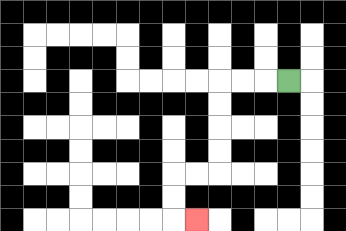{'start': '[12, 3]', 'end': '[8, 9]', 'path_directions': 'L,L,L,D,D,D,D,L,L,D,D,R', 'path_coordinates': '[[12, 3], [11, 3], [10, 3], [9, 3], [9, 4], [9, 5], [9, 6], [9, 7], [8, 7], [7, 7], [7, 8], [7, 9], [8, 9]]'}